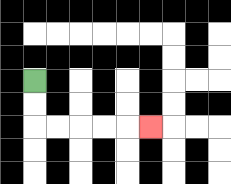{'start': '[1, 3]', 'end': '[6, 5]', 'path_directions': 'D,D,R,R,R,R,R', 'path_coordinates': '[[1, 3], [1, 4], [1, 5], [2, 5], [3, 5], [4, 5], [5, 5], [6, 5]]'}